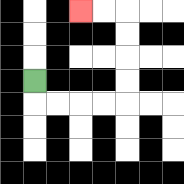{'start': '[1, 3]', 'end': '[3, 0]', 'path_directions': 'D,R,R,R,R,U,U,U,U,L,L', 'path_coordinates': '[[1, 3], [1, 4], [2, 4], [3, 4], [4, 4], [5, 4], [5, 3], [5, 2], [5, 1], [5, 0], [4, 0], [3, 0]]'}